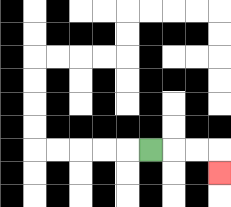{'start': '[6, 6]', 'end': '[9, 7]', 'path_directions': 'R,R,R,D', 'path_coordinates': '[[6, 6], [7, 6], [8, 6], [9, 6], [9, 7]]'}